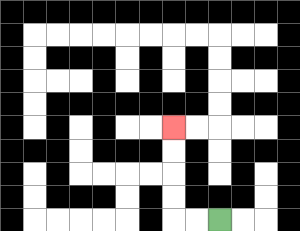{'start': '[9, 9]', 'end': '[7, 5]', 'path_directions': 'L,L,U,U,U,U', 'path_coordinates': '[[9, 9], [8, 9], [7, 9], [7, 8], [7, 7], [7, 6], [7, 5]]'}